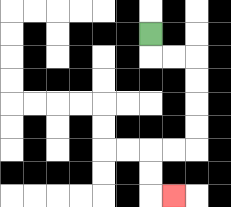{'start': '[6, 1]', 'end': '[7, 8]', 'path_directions': 'D,R,R,D,D,D,D,L,L,D,D,R', 'path_coordinates': '[[6, 1], [6, 2], [7, 2], [8, 2], [8, 3], [8, 4], [8, 5], [8, 6], [7, 6], [6, 6], [6, 7], [6, 8], [7, 8]]'}